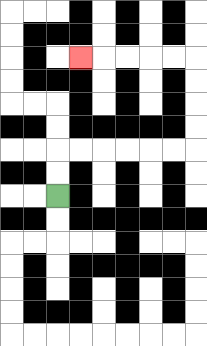{'start': '[2, 8]', 'end': '[3, 2]', 'path_directions': 'U,U,R,R,R,R,R,R,U,U,U,U,L,L,L,L,L', 'path_coordinates': '[[2, 8], [2, 7], [2, 6], [3, 6], [4, 6], [5, 6], [6, 6], [7, 6], [8, 6], [8, 5], [8, 4], [8, 3], [8, 2], [7, 2], [6, 2], [5, 2], [4, 2], [3, 2]]'}